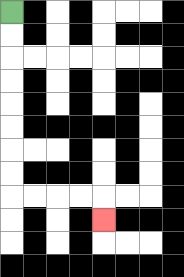{'start': '[0, 0]', 'end': '[4, 9]', 'path_directions': 'D,D,D,D,D,D,D,D,R,R,R,R,D', 'path_coordinates': '[[0, 0], [0, 1], [0, 2], [0, 3], [0, 4], [0, 5], [0, 6], [0, 7], [0, 8], [1, 8], [2, 8], [3, 8], [4, 8], [4, 9]]'}